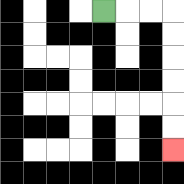{'start': '[4, 0]', 'end': '[7, 6]', 'path_directions': 'R,R,R,D,D,D,D,D,D', 'path_coordinates': '[[4, 0], [5, 0], [6, 0], [7, 0], [7, 1], [7, 2], [7, 3], [7, 4], [7, 5], [7, 6]]'}